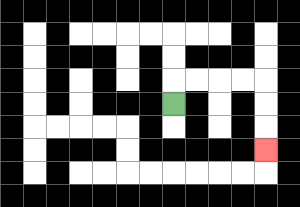{'start': '[7, 4]', 'end': '[11, 6]', 'path_directions': 'U,R,R,R,R,D,D,D', 'path_coordinates': '[[7, 4], [7, 3], [8, 3], [9, 3], [10, 3], [11, 3], [11, 4], [11, 5], [11, 6]]'}